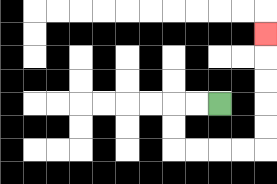{'start': '[9, 4]', 'end': '[11, 1]', 'path_directions': 'L,L,D,D,R,R,R,R,U,U,U,U,U', 'path_coordinates': '[[9, 4], [8, 4], [7, 4], [7, 5], [7, 6], [8, 6], [9, 6], [10, 6], [11, 6], [11, 5], [11, 4], [11, 3], [11, 2], [11, 1]]'}